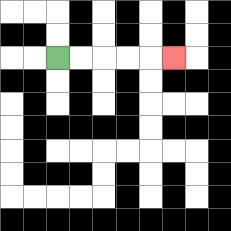{'start': '[2, 2]', 'end': '[7, 2]', 'path_directions': 'R,R,R,R,R', 'path_coordinates': '[[2, 2], [3, 2], [4, 2], [5, 2], [6, 2], [7, 2]]'}